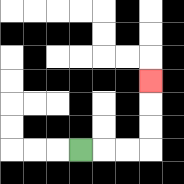{'start': '[3, 6]', 'end': '[6, 3]', 'path_directions': 'R,R,R,U,U,U', 'path_coordinates': '[[3, 6], [4, 6], [5, 6], [6, 6], [6, 5], [6, 4], [6, 3]]'}